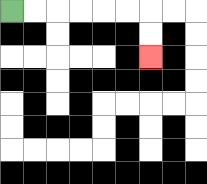{'start': '[0, 0]', 'end': '[6, 2]', 'path_directions': 'R,R,R,R,R,R,D,D', 'path_coordinates': '[[0, 0], [1, 0], [2, 0], [3, 0], [4, 0], [5, 0], [6, 0], [6, 1], [6, 2]]'}